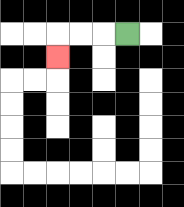{'start': '[5, 1]', 'end': '[2, 2]', 'path_directions': 'L,L,L,D', 'path_coordinates': '[[5, 1], [4, 1], [3, 1], [2, 1], [2, 2]]'}